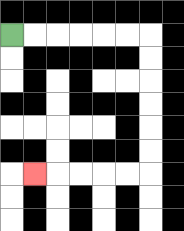{'start': '[0, 1]', 'end': '[1, 7]', 'path_directions': 'R,R,R,R,R,R,D,D,D,D,D,D,L,L,L,L,L', 'path_coordinates': '[[0, 1], [1, 1], [2, 1], [3, 1], [4, 1], [5, 1], [6, 1], [6, 2], [6, 3], [6, 4], [6, 5], [6, 6], [6, 7], [5, 7], [4, 7], [3, 7], [2, 7], [1, 7]]'}